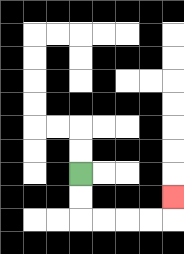{'start': '[3, 7]', 'end': '[7, 8]', 'path_directions': 'D,D,R,R,R,R,U', 'path_coordinates': '[[3, 7], [3, 8], [3, 9], [4, 9], [5, 9], [6, 9], [7, 9], [7, 8]]'}